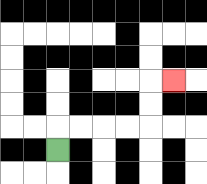{'start': '[2, 6]', 'end': '[7, 3]', 'path_directions': 'U,R,R,R,R,U,U,R', 'path_coordinates': '[[2, 6], [2, 5], [3, 5], [4, 5], [5, 5], [6, 5], [6, 4], [6, 3], [7, 3]]'}